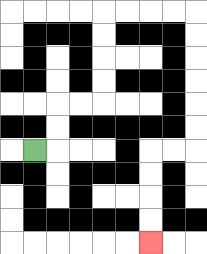{'start': '[1, 6]', 'end': '[6, 10]', 'path_directions': 'R,U,U,R,R,U,U,U,U,R,R,R,R,D,D,D,D,D,D,L,L,D,D,D,D', 'path_coordinates': '[[1, 6], [2, 6], [2, 5], [2, 4], [3, 4], [4, 4], [4, 3], [4, 2], [4, 1], [4, 0], [5, 0], [6, 0], [7, 0], [8, 0], [8, 1], [8, 2], [8, 3], [8, 4], [8, 5], [8, 6], [7, 6], [6, 6], [6, 7], [6, 8], [6, 9], [6, 10]]'}